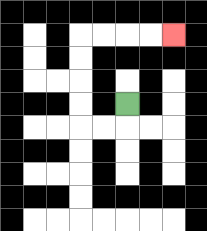{'start': '[5, 4]', 'end': '[7, 1]', 'path_directions': 'D,L,L,U,U,U,U,R,R,R,R', 'path_coordinates': '[[5, 4], [5, 5], [4, 5], [3, 5], [3, 4], [3, 3], [3, 2], [3, 1], [4, 1], [5, 1], [6, 1], [7, 1]]'}